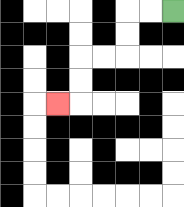{'start': '[7, 0]', 'end': '[2, 4]', 'path_directions': 'L,L,D,D,L,L,D,D,L', 'path_coordinates': '[[7, 0], [6, 0], [5, 0], [5, 1], [5, 2], [4, 2], [3, 2], [3, 3], [3, 4], [2, 4]]'}